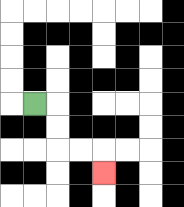{'start': '[1, 4]', 'end': '[4, 7]', 'path_directions': 'R,D,D,R,R,D', 'path_coordinates': '[[1, 4], [2, 4], [2, 5], [2, 6], [3, 6], [4, 6], [4, 7]]'}